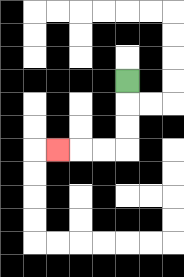{'start': '[5, 3]', 'end': '[2, 6]', 'path_directions': 'D,D,D,L,L,L', 'path_coordinates': '[[5, 3], [5, 4], [5, 5], [5, 6], [4, 6], [3, 6], [2, 6]]'}